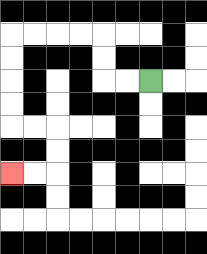{'start': '[6, 3]', 'end': '[0, 7]', 'path_directions': 'L,L,U,U,L,L,L,L,D,D,D,D,R,R,D,D,L,L', 'path_coordinates': '[[6, 3], [5, 3], [4, 3], [4, 2], [4, 1], [3, 1], [2, 1], [1, 1], [0, 1], [0, 2], [0, 3], [0, 4], [0, 5], [1, 5], [2, 5], [2, 6], [2, 7], [1, 7], [0, 7]]'}